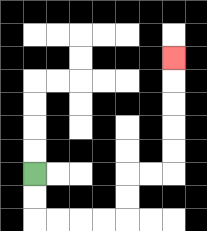{'start': '[1, 7]', 'end': '[7, 2]', 'path_directions': 'D,D,R,R,R,R,U,U,R,R,U,U,U,U,U', 'path_coordinates': '[[1, 7], [1, 8], [1, 9], [2, 9], [3, 9], [4, 9], [5, 9], [5, 8], [5, 7], [6, 7], [7, 7], [7, 6], [7, 5], [7, 4], [7, 3], [7, 2]]'}